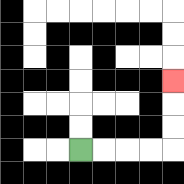{'start': '[3, 6]', 'end': '[7, 3]', 'path_directions': 'R,R,R,R,U,U,U', 'path_coordinates': '[[3, 6], [4, 6], [5, 6], [6, 6], [7, 6], [7, 5], [7, 4], [7, 3]]'}